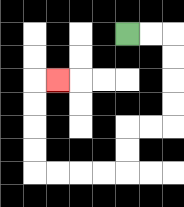{'start': '[5, 1]', 'end': '[2, 3]', 'path_directions': 'R,R,D,D,D,D,L,L,D,D,L,L,L,L,U,U,U,U,R', 'path_coordinates': '[[5, 1], [6, 1], [7, 1], [7, 2], [7, 3], [7, 4], [7, 5], [6, 5], [5, 5], [5, 6], [5, 7], [4, 7], [3, 7], [2, 7], [1, 7], [1, 6], [1, 5], [1, 4], [1, 3], [2, 3]]'}